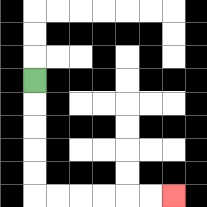{'start': '[1, 3]', 'end': '[7, 8]', 'path_directions': 'D,D,D,D,D,R,R,R,R,R,R', 'path_coordinates': '[[1, 3], [1, 4], [1, 5], [1, 6], [1, 7], [1, 8], [2, 8], [3, 8], [4, 8], [5, 8], [6, 8], [7, 8]]'}